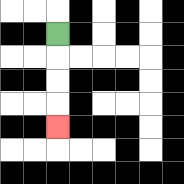{'start': '[2, 1]', 'end': '[2, 5]', 'path_directions': 'D,D,D,D', 'path_coordinates': '[[2, 1], [2, 2], [2, 3], [2, 4], [2, 5]]'}